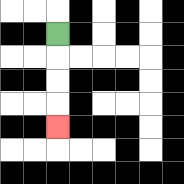{'start': '[2, 1]', 'end': '[2, 5]', 'path_directions': 'D,D,D,D', 'path_coordinates': '[[2, 1], [2, 2], [2, 3], [2, 4], [2, 5]]'}